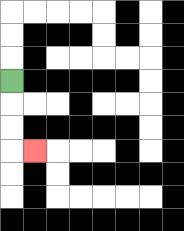{'start': '[0, 3]', 'end': '[1, 6]', 'path_directions': 'D,D,D,R', 'path_coordinates': '[[0, 3], [0, 4], [0, 5], [0, 6], [1, 6]]'}